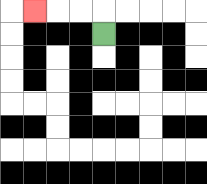{'start': '[4, 1]', 'end': '[1, 0]', 'path_directions': 'U,L,L,L', 'path_coordinates': '[[4, 1], [4, 0], [3, 0], [2, 0], [1, 0]]'}